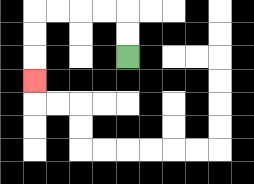{'start': '[5, 2]', 'end': '[1, 3]', 'path_directions': 'U,U,L,L,L,L,D,D,D', 'path_coordinates': '[[5, 2], [5, 1], [5, 0], [4, 0], [3, 0], [2, 0], [1, 0], [1, 1], [1, 2], [1, 3]]'}